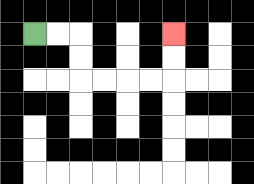{'start': '[1, 1]', 'end': '[7, 1]', 'path_directions': 'R,R,D,D,R,R,R,R,U,U', 'path_coordinates': '[[1, 1], [2, 1], [3, 1], [3, 2], [3, 3], [4, 3], [5, 3], [6, 3], [7, 3], [7, 2], [7, 1]]'}